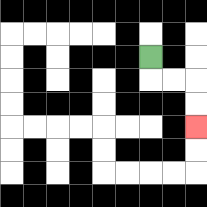{'start': '[6, 2]', 'end': '[8, 5]', 'path_directions': 'D,R,R,D,D', 'path_coordinates': '[[6, 2], [6, 3], [7, 3], [8, 3], [8, 4], [8, 5]]'}